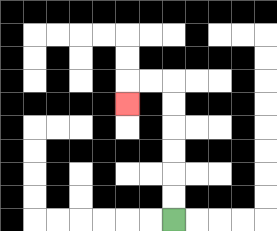{'start': '[7, 9]', 'end': '[5, 4]', 'path_directions': 'U,U,U,U,U,U,L,L,D', 'path_coordinates': '[[7, 9], [7, 8], [7, 7], [7, 6], [7, 5], [7, 4], [7, 3], [6, 3], [5, 3], [5, 4]]'}